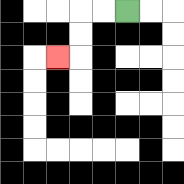{'start': '[5, 0]', 'end': '[2, 2]', 'path_directions': 'L,L,D,D,L', 'path_coordinates': '[[5, 0], [4, 0], [3, 0], [3, 1], [3, 2], [2, 2]]'}